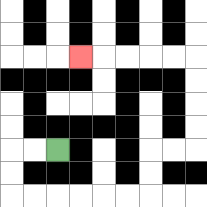{'start': '[2, 6]', 'end': '[3, 2]', 'path_directions': 'L,L,D,D,R,R,R,R,R,R,U,U,R,R,U,U,U,U,L,L,L,L,L', 'path_coordinates': '[[2, 6], [1, 6], [0, 6], [0, 7], [0, 8], [1, 8], [2, 8], [3, 8], [4, 8], [5, 8], [6, 8], [6, 7], [6, 6], [7, 6], [8, 6], [8, 5], [8, 4], [8, 3], [8, 2], [7, 2], [6, 2], [5, 2], [4, 2], [3, 2]]'}